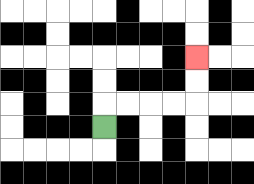{'start': '[4, 5]', 'end': '[8, 2]', 'path_directions': 'U,R,R,R,R,U,U', 'path_coordinates': '[[4, 5], [4, 4], [5, 4], [6, 4], [7, 4], [8, 4], [8, 3], [8, 2]]'}